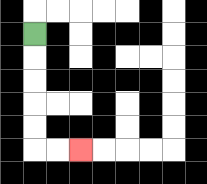{'start': '[1, 1]', 'end': '[3, 6]', 'path_directions': 'D,D,D,D,D,R,R', 'path_coordinates': '[[1, 1], [1, 2], [1, 3], [1, 4], [1, 5], [1, 6], [2, 6], [3, 6]]'}